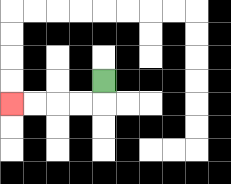{'start': '[4, 3]', 'end': '[0, 4]', 'path_directions': 'D,L,L,L,L', 'path_coordinates': '[[4, 3], [4, 4], [3, 4], [2, 4], [1, 4], [0, 4]]'}